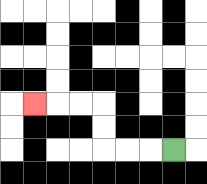{'start': '[7, 6]', 'end': '[1, 4]', 'path_directions': 'L,L,L,U,U,L,L,L', 'path_coordinates': '[[7, 6], [6, 6], [5, 6], [4, 6], [4, 5], [4, 4], [3, 4], [2, 4], [1, 4]]'}